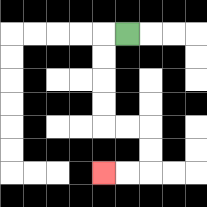{'start': '[5, 1]', 'end': '[4, 7]', 'path_directions': 'L,D,D,D,D,R,R,D,D,L,L', 'path_coordinates': '[[5, 1], [4, 1], [4, 2], [4, 3], [4, 4], [4, 5], [5, 5], [6, 5], [6, 6], [6, 7], [5, 7], [4, 7]]'}